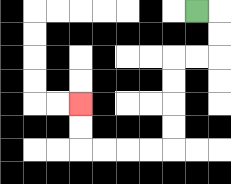{'start': '[8, 0]', 'end': '[3, 4]', 'path_directions': 'R,D,D,L,L,D,D,D,D,L,L,L,L,U,U', 'path_coordinates': '[[8, 0], [9, 0], [9, 1], [9, 2], [8, 2], [7, 2], [7, 3], [7, 4], [7, 5], [7, 6], [6, 6], [5, 6], [4, 6], [3, 6], [3, 5], [3, 4]]'}